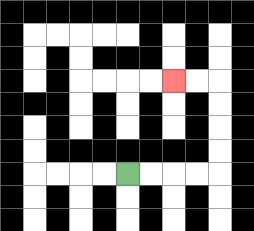{'start': '[5, 7]', 'end': '[7, 3]', 'path_directions': 'R,R,R,R,U,U,U,U,L,L', 'path_coordinates': '[[5, 7], [6, 7], [7, 7], [8, 7], [9, 7], [9, 6], [9, 5], [9, 4], [9, 3], [8, 3], [7, 3]]'}